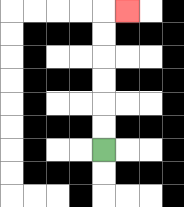{'start': '[4, 6]', 'end': '[5, 0]', 'path_directions': 'U,U,U,U,U,U,R', 'path_coordinates': '[[4, 6], [4, 5], [4, 4], [4, 3], [4, 2], [4, 1], [4, 0], [5, 0]]'}